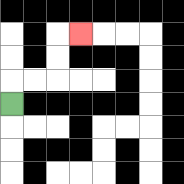{'start': '[0, 4]', 'end': '[3, 1]', 'path_directions': 'U,R,R,U,U,R', 'path_coordinates': '[[0, 4], [0, 3], [1, 3], [2, 3], [2, 2], [2, 1], [3, 1]]'}